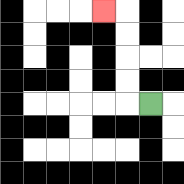{'start': '[6, 4]', 'end': '[4, 0]', 'path_directions': 'L,U,U,U,U,L', 'path_coordinates': '[[6, 4], [5, 4], [5, 3], [5, 2], [5, 1], [5, 0], [4, 0]]'}